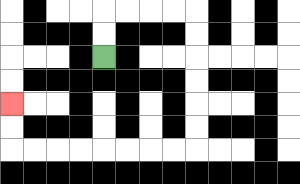{'start': '[4, 2]', 'end': '[0, 4]', 'path_directions': 'U,U,R,R,R,R,D,D,D,D,D,D,L,L,L,L,L,L,L,L,U,U', 'path_coordinates': '[[4, 2], [4, 1], [4, 0], [5, 0], [6, 0], [7, 0], [8, 0], [8, 1], [8, 2], [8, 3], [8, 4], [8, 5], [8, 6], [7, 6], [6, 6], [5, 6], [4, 6], [3, 6], [2, 6], [1, 6], [0, 6], [0, 5], [0, 4]]'}